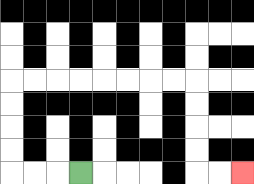{'start': '[3, 7]', 'end': '[10, 7]', 'path_directions': 'L,L,L,U,U,U,U,R,R,R,R,R,R,R,R,D,D,D,D,R,R', 'path_coordinates': '[[3, 7], [2, 7], [1, 7], [0, 7], [0, 6], [0, 5], [0, 4], [0, 3], [1, 3], [2, 3], [3, 3], [4, 3], [5, 3], [6, 3], [7, 3], [8, 3], [8, 4], [8, 5], [8, 6], [8, 7], [9, 7], [10, 7]]'}